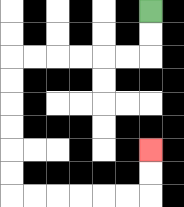{'start': '[6, 0]', 'end': '[6, 6]', 'path_directions': 'D,D,L,L,L,L,L,L,D,D,D,D,D,D,R,R,R,R,R,R,U,U', 'path_coordinates': '[[6, 0], [6, 1], [6, 2], [5, 2], [4, 2], [3, 2], [2, 2], [1, 2], [0, 2], [0, 3], [0, 4], [0, 5], [0, 6], [0, 7], [0, 8], [1, 8], [2, 8], [3, 8], [4, 8], [5, 8], [6, 8], [6, 7], [6, 6]]'}